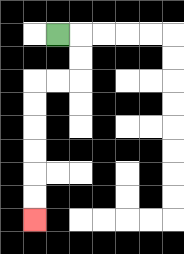{'start': '[2, 1]', 'end': '[1, 9]', 'path_directions': 'R,D,D,L,L,D,D,D,D,D,D', 'path_coordinates': '[[2, 1], [3, 1], [3, 2], [3, 3], [2, 3], [1, 3], [1, 4], [1, 5], [1, 6], [1, 7], [1, 8], [1, 9]]'}